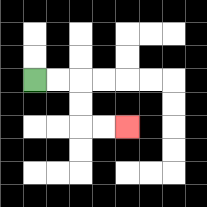{'start': '[1, 3]', 'end': '[5, 5]', 'path_directions': 'R,R,D,D,R,R', 'path_coordinates': '[[1, 3], [2, 3], [3, 3], [3, 4], [3, 5], [4, 5], [5, 5]]'}